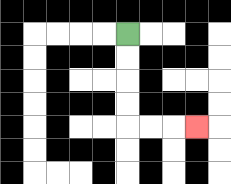{'start': '[5, 1]', 'end': '[8, 5]', 'path_directions': 'D,D,D,D,R,R,R', 'path_coordinates': '[[5, 1], [5, 2], [5, 3], [5, 4], [5, 5], [6, 5], [7, 5], [8, 5]]'}